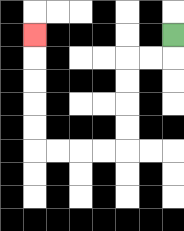{'start': '[7, 1]', 'end': '[1, 1]', 'path_directions': 'D,L,L,D,D,D,D,L,L,L,L,U,U,U,U,U', 'path_coordinates': '[[7, 1], [7, 2], [6, 2], [5, 2], [5, 3], [5, 4], [5, 5], [5, 6], [4, 6], [3, 6], [2, 6], [1, 6], [1, 5], [1, 4], [1, 3], [1, 2], [1, 1]]'}